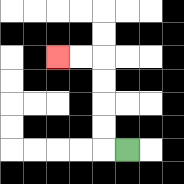{'start': '[5, 6]', 'end': '[2, 2]', 'path_directions': 'L,U,U,U,U,L,L', 'path_coordinates': '[[5, 6], [4, 6], [4, 5], [4, 4], [4, 3], [4, 2], [3, 2], [2, 2]]'}